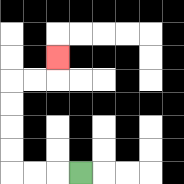{'start': '[3, 7]', 'end': '[2, 2]', 'path_directions': 'L,L,L,U,U,U,U,R,R,U', 'path_coordinates': '[[3, 7], [2, 7], [1, 7], [0, 7], [0, 6], [0, 5], [0, 4], [0, 3], [1, 3], [2, 3], [2, 2]]'}